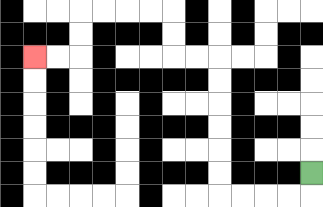{'start': '[13, 7]', 'end': '[1, 2]', 'path_directions': 'D,L,L,L,L,U,U,U,U,U,U,L,L,U,U,L,L,L,L,D,D,L,L', 'path_coordinates': '[[13, 7], [13, 8], [12, 8], [11, 8], [10, 8], [9, 8], [9, 7], [9, 6], [9, 5], [9, 4], [9, 3], [9, 2], [8, 2], [7, 2], [7, 1], [7, 0], [6, 0], [5, 0], [4, 0], [3, 0], [3, 1], [3, 2], [2, 2], [1, 2]]'}